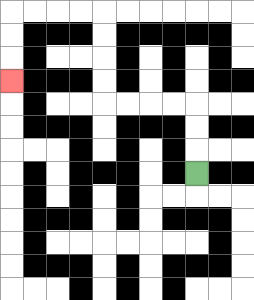{'start': '[8, 7]', 'end': '[0, 3]', 'path_directions': 'U,U,U,L,L,L,L,U,U,U,U,L,L,L,L,D,D,D', 'path_coordinates': '[[8, 7], [8, 6], [8, 5], [8, 4], [7, 4], [6, 4], [5, 4], [4, 4], [4, 3], [4, 2], [4, 1], [4, 0], [3, 0], [2, 0], [1, 0], [0, 0], [0, 1], [0, 2], [0, 3]]'}